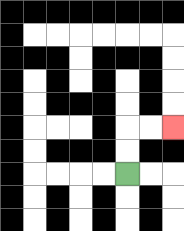{'start': '[5, 7]', 'end': '[7, 5]', 'path_directions': 'U,U,R,R', 'path_coordinates': '[[5, 7], [5, 6], [5, 5], [6, 5], [7, 5]]'}